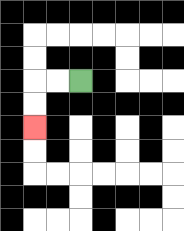{'start': '[3, 3]', 'end': '[1, 5]', 'path_directions': 'L,L,D,D', 'path_coordinates': '[[3, 3], [2, 3], [1, 3], [1, 4], [1, 5]]'}